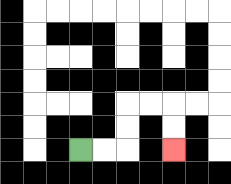{'start': '[3, 6]', 'end': '[7, 6]', 'path_directions': 'R,R,U,U,R,R,D,D', 'path_coordinates': '[[3, 6], [4, 6], [5, 6], [5, 5], [5, 4], [6, 4], [7, 4], [7, 5], [7, 6]]'}